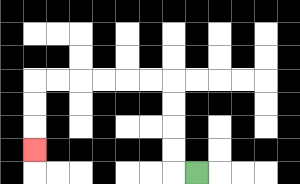{'start': '[8, 7]', 'end': '[1, 6]', 'path_directions': 'L,U,U,U,U,L,L,L,L,L,L,D,D,D', 'path_coordinates': '[[8, 7], [7, 7], [7, 6], [7, 5], [7, 4], [7, 3], [6, 3], [5, 3], [4, 3], [3, 3], [2, 3], [1, 3], [1, 4], [1, 5], [1, 6]]'}